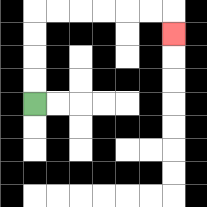{'start': '[1, 4]', 'end': '[7, 1]', 'path_directions': 'U,U,U,U,R,R,R,R,R,R,D', 'path_coordinates': '[[1, 4], [1, 3], [1, 2], [1, 1], [1, 0], [2, 0], [3, 0], [4, 0], [5, 0], [6, 0], [7, 0], [7, 1]]'}